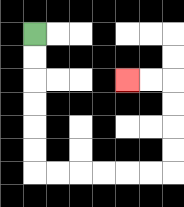{'start': '[1, 1]', 'end': '[5, 3]', 'path_directions': 'D,D,D,D,D,D,R,R,R,R,R,R,U,U,U,U,L,L', 'path_coordinates': '[[1, 1], [1, 2], [1, 3], [1, 4], [1, 5], [1, 6], [1, 7], [2, 7], [3, 7], [4, 7], [5, 7], [6, 7], [7, 7], [7, 6], [7, 5], [7, 4], [7, 3], [6, 3], [5, 3]]'}